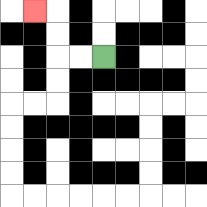{'start': '[4, 2]', 'end': '[1, 0]', 'path_directions': 'L,L,U,U,L', 'path_coordinates': '[[4, 2], [3, 2], [2, 2], [2, 1], [2, 0], [1, 0]]'}